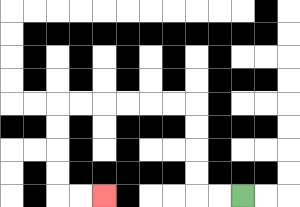{'start': '[10, 8]', 'end': '[4, 8]', 'path_directions': 'L,L,U,U,U,U,L,L,L,L,L,L,D,D,D,D,R,R', 'path_coordinates': '[[10, 8], [9, 8], [8, 8], [8, 7], [8, 6], [8, 5], [8, 4], [7, 4], [6, 4], [5, 4], [4, 4], [3, 4], [2, 4], [2, 5], [2, 6], [2, 7], [2, 8], [3, 8], [4, 8]]'}